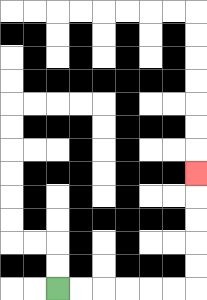{'start': '[2, 12]', 'end': '[8, 7]', 'path_directions': 'R,R,R,R,R,R,U,U,U,U,U', 'path_coordinates': '[[2, 12], [3, 12], [4, 12], [5, 12], [6, 12], [7, 12], [8, 12], [8, 11], [8, 10], [8, 9], [8, 8], [8, 7]]'}